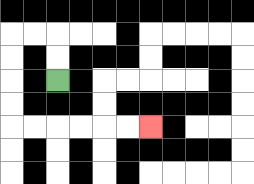{'start': '[2, 3]', 'end': '[6, 5]', 'path_directions': 'U,U,L,L,D,D,D,D,R,R,R,R,R,R', 'path_coordinates': '[[2, 3], [2, 2], [2, 1], [1, 1], [0, 1], [0, 2], [0, 3], [0, 4], [0, 5], [1, 5], [2, 5], [3, 5], [4, 5], [5, 5], [6, 5]]'}